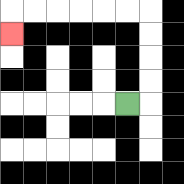{'start': '[5, 4]', 'end': '[0, 1]', 'path_directions': 'R,U,U,U,U,L,L,L,L,L,L,D', 'path_coordinates': '[[5, 4], [6, 4], [6, 3], [6, 2], [6, 1], [6, 0], [5, 0], [4, 0], [3, 0], [2, 0], [1, 0], [0, 0], [0, 1]]'}